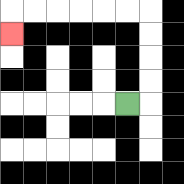{'start': '[5, 4]', 'end': '[0, 1]', 'path_directions': 'R,U,U,U,U,L,L,L,L,L,L,D', 'path_coordinates': '[[5, 4], [6, 4], [6, 3], [6, 2], [6, 1], [6, 0], [5, 0], [4, 0], [3, 0], [2, 0], [1, 0], [0, 0], [0, 1]]'}